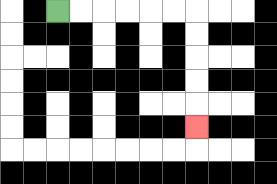{'start': '[2, 0]', 'end': '[8, 5]', 'path_directions': 'R,R,R,R,R,R,D,D,D,D,D', 'path_coordinates': '[[2, 0], [3, 0], [4, 0], [5, 0], [6, 0], [7, 0], [8, 0], [8, 1], [8, 2], [8, 3], [8, 4], [8, 5]]'}